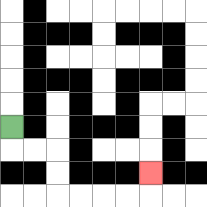{'start': '[0, 5]', 'end': '[6, 7]', 'path_directions': 'D,R,R,D,D,R,R,R,R,U', 'path_coordinates': '[[0, 5], [0, 6], [1, 6], [2, 6], [2, 7], [2, 8], [3, 8], [4, 8], [5, 8], [6, 8], [6, 7]]'}